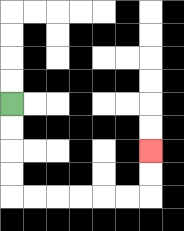{'start': '[0, 4]', 'end': '[6, 6]', 'path_directions': 'D,D,D,D,R,R,R,R,R,R,U,U', 'path_coordinates': '[[0, 4], [0, 5], [0, 6], [0, 7], [0, 8], [1, 8], [2, 8], [3, 8], [4, 8], [5, 8], [6, 8], [6, 7], [6, 6]]'}